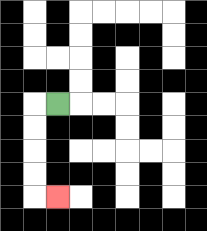{'start': '[2, 4]', 'end': '[2, 8]', 'path_directions': 'L,D,D,D,D,R', 'path_coordinates': '[[2, 4], [1, 4], [1, 5], [1, 6], [1, 7], [1, 8], [2, 8]]'}